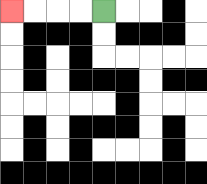{'start': '[4, 0]', 'end': '[0, 0]', 'path_directions': 'L,L,L,L', 'path_coordinates': '[[4, 0], [3, 0], [2, 0], [1, 0], [0, 0]]'}